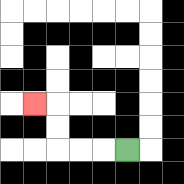{'start': '[5, 6]', 'end': '[1, 4]', 'path_directions': 'L,L,L,U,U,L', 'path_coordinates': '[[5, 6], [4, 6], [3, 6], [2, 6], [2, 5], [2, 4], [1, 4]]'}